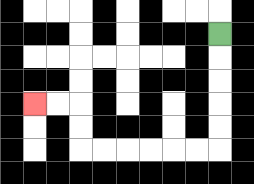{'start': '[9, 1]', 'end': '[1, 4]', 'path_directions': 'D,D,D,D,D,L,L,L,L,L,L,U,U,L,L', 'path_coordinates': '[[9, 1], [9, 2], [9, 3], [9, 4], [9, 5], [9, 6], [8, 6], [7, 6], [6, 6], [5, 6], [4, 6], [3, 6], [3, 5], [3, 4], [2, 4], [1, 4]]'}